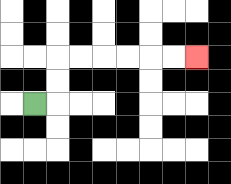{'start': '[1, 4]', 'end': '[8, 2]', 'path_directions': 'R,U,U,R,R,R,R,R,R', 'path_coordinates': '[[1, 4], [2, 4], [2, 3], [2, 2], [3, 2], [4, 2], [5, 2], [6, 2], [7, 2], [8, 2]]'}